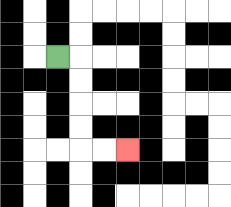{'start': '[2, 2]', 'end': '[5, 6]', 'path_directions': 'R,D,D,D,D,R,R', 'path_coordinates': '[[2, 2], [3, 2], [3, 3], [3, 4], [3, 5], [3, 6], [4, 6], [5, 6]]'}